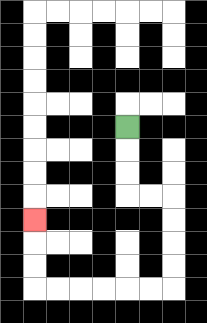{'start': '[5, 5]', 'end': '[1, 9]', 'path_directions': 'D,D,D,R,R,D,D,D,D,L,L,L,L,L,L,U,U,U', 'path_coordinates': '[[5, 5], [5, 6], [5, 7], [5, 8], [6, 8], [7, 8], [7, 9], [7, 10], [7, 11], [7, 12], [6, 12], [5, 12], [4, 12], [3, 12], [2, 12], [1, 12], [1, 11], [1, 10], [1, 9]]'}